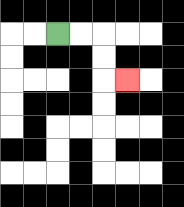{'start': '[2, 1]', 'end': '[5, 3]', 'path_directions': 'R,R,D,D,R', 'path_coordinates': '[[2, 1], [3, 1], [4, 1], [4, 2], [4, 3], [5, 3]]'}